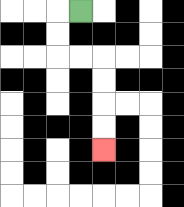{'start': '[3, 0]', 'end': '[4, 6]', 'path_directions': 'L,D,D,R,R,D,D,D,D', 'path_coordinates': '[[3, 0], [2, 0], [2, 1], [2, 2], [3, 2], [4, 2], [4, 3], [4, 4], [4, 5], [4, 6]]'}